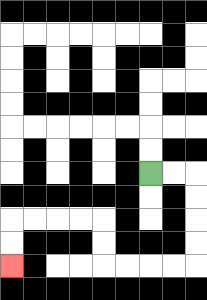{'start': '[6, 7]', 'end': '[0, 11]', 'path_directions': 'R,R,D,D,D,D,L,L,L,L,U,U,L,L,L,L,D,D', 'path_coordinates': '[[6, 7], [7, 7], [8, 7], [8, 8], [8, 9], [8, 10], [8, 11], [7, 11], [6, 11], [5, 11], [4, 11], [4, 10], [4, 9], [3, 9], [2, 9], [1, 9], [0, 9], [0, 10], [0, 11]]'}